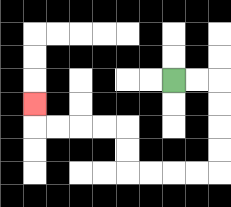{'start': '[7, 3]', 'end': '[1, 4]', 'path_directions': 'R,R,D,D,D,D,L,L,L,L,U,U,L,L,L,L,U', 'path_coordinates': '[[7, 3], [8, 3], [9, 3], [9, 4], [9, 5], [9, 6], [9, 7], [8, 7], [7, 7], [6, 7], [5, 7], [5, 6], [5, 5], [4, 5], [3, 5], [2, 5], [1, 5], [1, 4]]'}